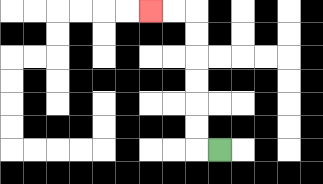{'start': '[9, 6]', 'end': '[6, 0]', 'path_directions': 'L,U,U,U,U,U,U,L,L', 'path_coordinates': '[[9, 6], [8, 6], [8, 5], [8, 4], [8, 3], [8, 2], [8, 1], [8, 0], [7, 0], [6, 0]]'}